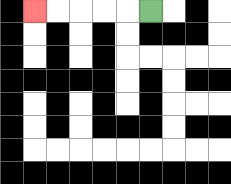{'start': '[6, 0]', 'end': '[1, 0]', 'path_directions': 'L,L,L,L,L', 'path_coordinates': '[[6, 0], [5, 0], [4, 0], [3, 0], [2, 0], [1, 0]]'}